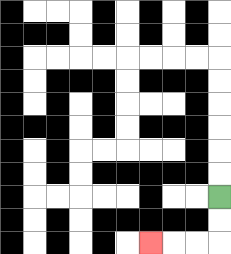{'start': '[9, 8]', 'end': '[6, 10]', 'path_directions': 'D,D,L,L,L', 'path_coordinates': '[[9, 8], [9, 9], [9, 10], [8, 10], [7, 10], [6, 10]]'}